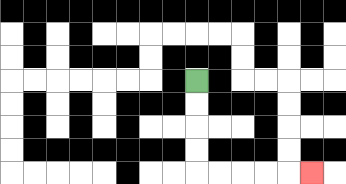{'start': '[8, 3]', 'end': '[13, 7]', 'path_directions': 'D,D,D,D,R,R,R,R,R', 'path_coordinates': '[[8, 3], [8, 4], [8, 5], [8, 6], [8, 7], [9, 7], [10, 7], [11, 7], [12, 7], [13, 7]]'}